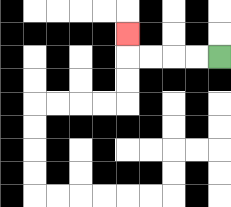{'start': '[9, 2]', 'end': '[5, 1]', 'path_directions': 'L,L,L,L,U', 'path_coordinates': '[[9, 2], [8, 2], [7, 2], [6, 2], [5, 2], [5, 1]]'}